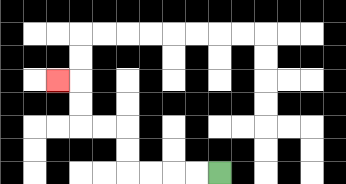{'start': '[9, 7]', 'end': '[2, 3]', 'path_directions': 'L,L,L,L,U,U,L,L,U,U,L', 'path_coordinates': '[[9, 7], [8, 7], [7, 7], [6, 7], [5, 7], [5, 6], [5, 5], [4, 5], [3, 5], [3, 4], [3, 3], [2, 3]]'}